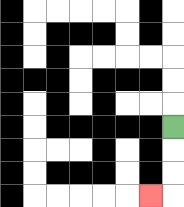{'start': '[7, 5]', 'end': '[6, 8]', 'path_directions': 'D,D,D,L', 'path_coordinates': '[[7, 5], [7, 6], [7, 7], [7, 8], [6, 8]]'}